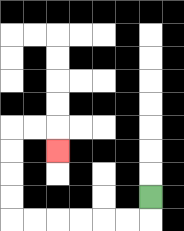{'start': '[6, 8]', 'end': '[2, 6]', 'path_directions': 'D,L,L,L,L,L,L,U,U,U,U,R,R,D', 'path_coordinates': '[[6, 8], [6, 9], [5, 9], [4, 9], [3, 9], [2, 9], [1, 9], [0, 9], [0, 8], [0, 7], [0, 6], [0, 5], [1, 5], [2, 5], [2, 6]]'}